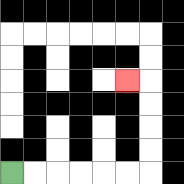{'start': '[0, 7]', 'end': '[5, 3]', 'path_directions': 'R,R,R,R,R,R,U,U,U,U,L', 'path_coordinates': '[[0, 7], [1, 7], [2, 7], [3, 7], [4, 7], [5, 7], [6, 7], [6, 6], [6, 5], [6, 4], [6, 3], [5, 3]]'}